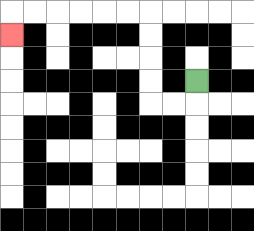{'start': '[8, 3]', 'end': '[0, 1]', 'path_directions': 'D,L,L,U,U,U,U,L,L,L,L,L,L,D', 'path_coordinates': '[[8, 3], [8, 4], [7, 4], [6, 4], [6, 3], [6, 2], [6, 1], [6, 0], [5, 0], [4, 0], [3, 0], [2, 0], [1, 0], [0, 0], [0, 1]]'}